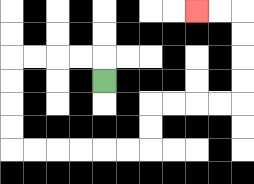{'start': '[4, 3]', 'end': '[8, 0]', 'path_directions': 'U,L,L,L,L,D,D,D,D,R,R,R,R,R,R,U,U,R,R,R,R,U,U,U,U,L,L', 'path_coordinates': '[[4, 3], [4, 2], [3, 2], [2, 2], [1, 2], [0, 2], [0, 3], [0, 4], [0, 5], [0, 6], [1, 6], [2, 6], [3, 6], [4, 6], [5, 6], [6, 6], [6, 5], [6, 4], [7, 4], [8, 4], [9, 4], [10, 4], [10, 3], [10, 2], [10, 1], [10, 0], [9, 0], [8, 0]]'}